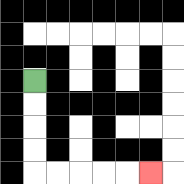{'start': '[1, 3]', 'end': '[6, 7]', 'path_directions': 'D,D,D,D,R,R,R,R,R', 'path_coordinates': '[[1, 3], [1, 4], [1, 5], [1, 6], [1, 7], [2, 7], [3, 7], [4, 7], [5, 7], [6, 7]]'}